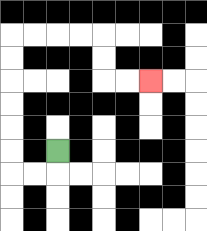{'start': '[2, 6]', 'end': '[6, 3]', 'path_directions': 'D,L,L,U,U,U,U,U,U,R,R,R,R,D,D,R,R', 'path_coordinates': '[[2, 6], [2, 7], [1, 7], [0, 7], [0, 6], [0, 5], [0, 4], [0, 3], [0, 2], [0, 1], [1, 1], [2, 1], [3, 1], [4, 1], [4, 2], [4, 3], [5, 3], [6, 3]]'}